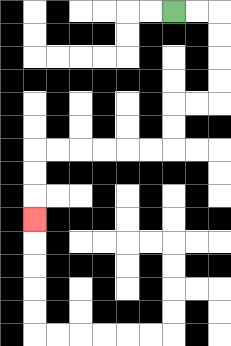{'start': '[7, 0]', 'end': '[1, 9]', 'path_directions': 'R,R,D,D,D,D,L,L,D,D,L,L,L,L,L,L,D,D,D', 'path_coordinates': '[[7, 0], [8, 0], [9, 0], [9, 1], [9, 2], [9, 3], [9, 4], [8, 4], [7, 4], [7, 5], [7, 6], [6, 6], [5, 6], [4, 6], [3, 6], [2, 6], [1, 6], [1, 7], [1, 8], [1, 9]]'}